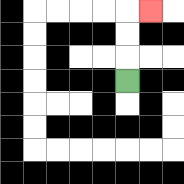{'start': '[5, 3]', 'end': '[6, 0]', 'path_directions': 'U,U,U,R', 'path_coordinates': '[[5, 3], [5, 2], [5, 1], [5, 0], [6, 0]]'}